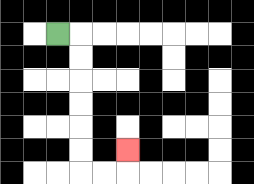{'start': '[2, 1]', 'end': '[5, 6]', 'path_directions': 'R,D,D,D,D,D,D,R,R,U', 'path_coordinates': '[[2, 1], [3, 1], [3, 2], [3, 3], [3, 4], [3, 5], [3, 6], [3, 7], [4, 7], [5, 7], [5, 6]]'}